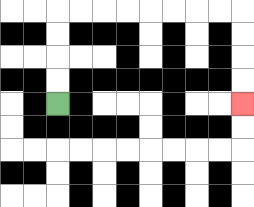{'start': '[2, 4]', 'end': '[10, 4]', 'path_directions': 'U,U,U,U,R,R,R,R,R,R,R,R,D,D,D,D', 'path_coordinates': '[[2, 4], [2, 3], [2, 2], [2, 1], [2, 0], [3, 0], [4, 0], [5, 0], [6, 0], [7, 0], [8, 0], [9, 0], [10, 0], [10, 1], [10, 2], [10, 3], [10, 4]]'}